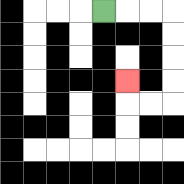{'start': '[4, 0]', 'end': '[5, 3]', 'path_directions': 'R,R,R,D,D,D,D,L,L,U', 'path_coordinates': '[[4, 0], [5, 0], [6, 0], [7, 0], [7, 1], [7, 2], [7, 3], [7, 4], [6, 4], [5, 4], [5, 3]]'}